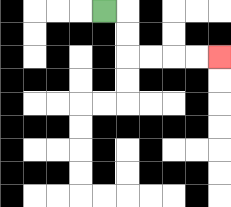{'start': '[4, 0]', 'end': '[9, 2]', 'path_directions': 'R,D,D,R,R,R,R', 'path_coordinates': '[[4, 0], [5, 0], [5, 1], [5, 2], [6, 2], [7, 2], [8, 2], [9, 2]]'}